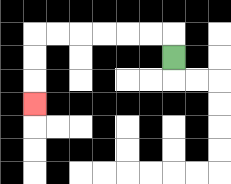{'start': '[7, 2]', 'end': '[1, 4]', 'path_directions': 'U,L,L,L,L,L,L,D,D,D', 'path_coordinates': '[[7, 2], [7, 1], [6, 1], [5, 1], [4, 1], [3, 1], [2, 1], [1, 1], [1, 2], [1, 3], [1, 4]]'}